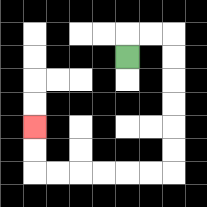{'start': '[5, 2]', 'end': '[1, 5]', 'path_directions': 'U,R,R,D,D,D,D,D,D,L,L,L,L,L,L,U,U', 'path_coordinates': '[[5, 2], [5, 1], [6, 1], [7, 1], [7, 2], [7, 3], [7, 4], [7, 5], [7, 6], [7, 7], [6, 7], [5, 7], [4, 7], [3, 7], [2, 7], [1, 7], [1, 6], [1, 5]]'}